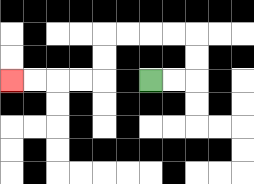{'start': '[6, 3]', 'end': '[0, 3]', 'path_directions': 'R,R,U,U,L,L,L,L,D,D,L,L,L,L', 'path_coordinates': '[[6, 3], [7, 3], [8, 3], [8, 2], [8, 1], [7, 1], [6, 1], [5, 1], [4, 1], [4, 2], [4, 3], [3, 3], [2, 3], [1, 3], [0, 3]]'}